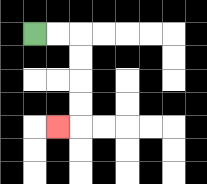{'start': '[1, 1]', 'end': '[2, 5]', 'path_directions': 'R,R,D,D,D,D,L', 'path_coordinates': '[[1, 1], [2, 1], [3, 1], [3, 2], [3, 3], [3, 4], [3, 5], [2, 5]]'}